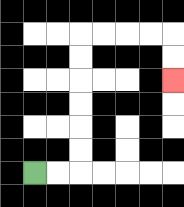{'start': '[1, 7]', 'end': '[7, 3]', 'path_directions': 'R,R,U,U,U,U,U,U,R,R,R,R,D,D', 'path_coordinates': '[[1, 7], [2, 7], [3, 7], [3, 6], [3, 5], [3, 4], [3, 3], [3, 2], [3, 1], [4, 1], [5, 1], [6, 1], [7, 1], [7, 2], [7, 3]]'}